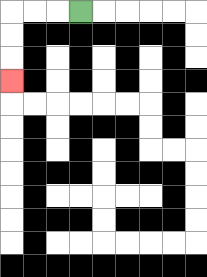{'start': '[3, 0]', 'end': '[0, 3]', 'path_directions': 'L,L,L,D,D,D', 'path_coordinates': '[[3, 0], [2, 0], [1, 0], [0, 0], [0, 1], [0, 2], [0, 3]]'}